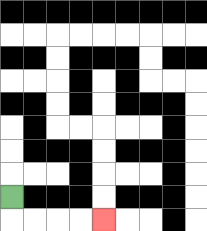{'start': '[0, 8]', 'end': '[4, 9]', 'path_directions': 'D,R,R,R,R', 'path_coordinates': '[[0, 8], [0, 9], [1, 9], [2, 9], [3, 9], [4, 9]]'}